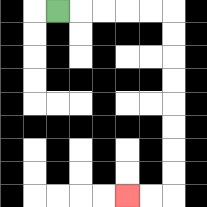{'start': '[2, 0]', 'end': '[5, 8]', 'path_directions': 'R,R,R,R,R,D,D,D,D,D,D,D,D,L,L', 'path_coordinates': '[[2, 0], [3, 0], [4, 0], [5, 0], [6, 0], [7, 0], [7, 1], [7, 2], [7, 3], [7, 4], [7, 5], [7, 6], [7, 7], [7, 8], [6, 8], [5, 8]]'}